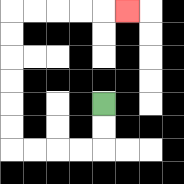{'start': '[4, 4]', 'end': '[5, 0]', 'path_directions': 'D,D,L,L,L,L,U,U,U,U,U,U,R,R,R,R,R', 'path_coordinates': '[[4, 4], [4, 5], [4, 6], [3, 6], [2, 6], [1, 6], [0, 6], [0, 5], [0, 4], [0, 3], [0, 2], [0, 1], [0, 0], [1, 0], [2, 0], [3, 0], [4, 0], [5, 0]]'}